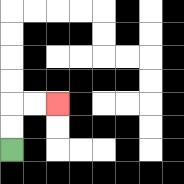{'start': '[0, 6]', 'end': '[2, 4]', 'path_directions': 'U,U,R,R', 'path_coordinates': '[[0, 6], [0, 5], [0, 4], [1, 4], [2, 4]]'}